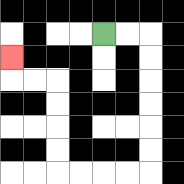{'start': '[4, 1]', 'end': '[0, 2]', 'path_directions': 'R,R,D,D,D,D,D,D,L,L,L,L,U,U,U,U,L,L,U', 'path_coordinates': '[[4, 1], [5, 1], [6, 1], [6, 2], [6, 3], [6, 4], [6, 5], [6, 6], [6, 7], [5, 7], [4, 7], [3, 7], [2, 7], [2, 6], [2, 5], [2, 4], [2, 3], [1, 3], [0, 3], [0, 2]]'}